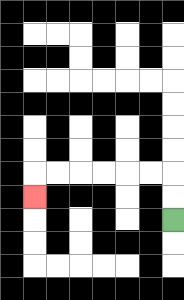{'start': '[7, 9]', 'end': '[1, 8]', 'path_directions': 'U,U,L,L,L,L,L,L,D', 'path_coordinates': '[[7, 9], [7, 8], [7, 7], [6, 7], [5, 7], [4, 7], [3, 7], [2, 7], [1, 7], [1, 8]]'}